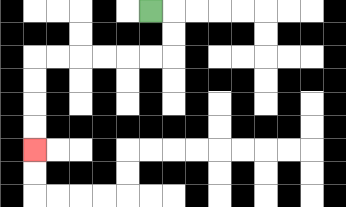{'start': '[6, 0]', 'end': '[1, 6]', 'path_directions': 'R,D,D,L,L,L,L,L,L,D,D,D,D', 'path_coordinates': '[[6, 0], [7, 0], [7, 1], [7, 2], [6, 2], [5, 2], [4, 2], [3, 2], [2, 2], [1, 2], [1, 3], [1, 4], [1, 5], [1, 6]]'}